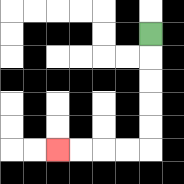{'start': '[6, 1]', 'end': '[2, 6]', 'path_directions': 'D,D,D,D,D,L,L,L,L', 'path_coordinates': '[[6, 1], [6, 2], [6, 3], [6, 4], [6, 5], [6, 6], [5, 6], [4, 6], [3, 6], [2, 6]]'}